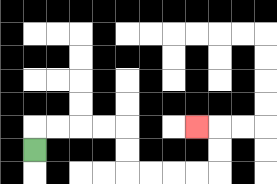{'start': '[1, 6]', 'end': '[8, 5]', 'path_directions': 'U,R,R,R,R,D,D,R,R,R,R,U,U,L', 'path_coordinates': '[[1, 6], [1, 5], [2, 5], [3, 5], [4, 5], [5, 5], [5, 6], [5, 7], [6, 7], [7, 7], [8, 7], [9, 7], [9, 6], [9, 5], [8, 5]]'}